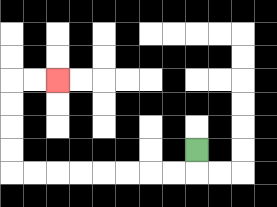{'start': '[8, 6]', 'end': '[2, 3]', 'path_directions': 'D,L,L,L,L,L,L,L,L,U,U,U,U,R,R', 'path_coordinates': '[[8, 6], [8, 7], [7, 7], [6, 7], [5, 7], [4, 7], [3, 7], [2, 7], [1, 7], [0, 7], [0, 6], [0, 5], [0, 4], [0, 3], [1, 3], [2, 3]]'}